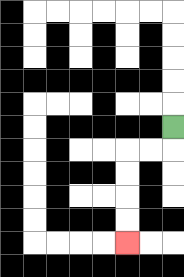{'start': '[7, 5]', 'end': '[5, 10]', 'path_directions': 'D,L,L,D,D,D,D', 'path_coordinates': '[[7, 5], [7, 6], [6, 6], [5, 6], [5, 7], [5, 8], [5, 9], [5, 10]]'}